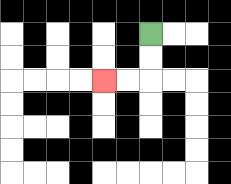{'start': '[6, 1]', 'end': '[4, 3]', 'path_directions': 'D,D,L,L', 'path_coordinates': '[[6, 1], [6, 2], [6, 3], [5, 3], [4, 3]]'}